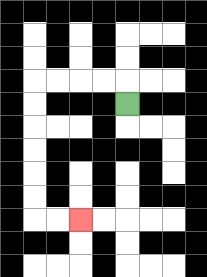{'start': '[5, 4]', 'end': '[3, 9]', 'path_directions': 'U,L,L,L,L,D,D,D,D,D,D,R,R', 'path_coordinates': '[[5, 4], [5, 3], [4, 3], [3, 3], [2, 3], [1, 3], [1, 4], [1, 5], [1, 6], [1, 7], [1, 8], [1, 9], [2, 9], [3, 9]]'}